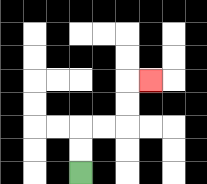{'start': '[3, 7]', 'end': '[6, 3]', 'path_directions': 'U,U,R,R,U,U,R', 'path_coordinates': '[[3, 7], [3, 6], [3, 5], [4, 5], [5, 5], [5, 4], [5, 3], [6, 3]]'}